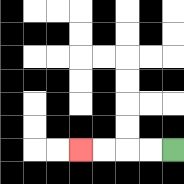{'start': '[7, 6]', 'end': '[3, 6]', 'path_directions': 'L,L,L,L', 'path_coordinates': '[[7, 6], [6, 6], [5, 6], [4, 6], [3, 6]]'}